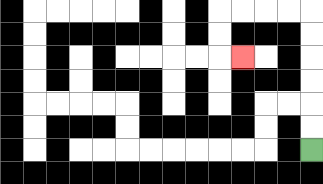{'start': '[13, 6]', 'end': '[10, 2]', 'path_directions': 'U,U,U,U,U,U,L,L,L,L,D,D,R', 'path_coordinates': '[[13, 6], [13, 5], [13, 4], [13, 3], [13, 2], [13, 1], [13, 0], [12, 0], [11, 0], [10, 0], [9, 0], [9, 1], [9, 2], [10, 2]]'}